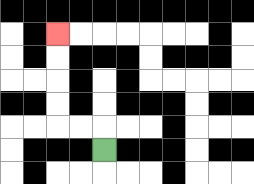{'start': '[4, 6]', 'end': '[2, 1]', 'path_directions': 'U,L,L,U,U,U,U', 'path_coordinates': '[[4, 6], [4, 5], [3, 5], [2, 5], [2, 4], [2, 3], [2, 2], [2, 1]]'}